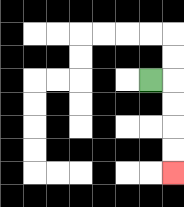{'start': '[6, 3]', 'end': '[7, 7]', 'path_directions': 'R,D,D,D,D', 'path_coordinates': '[[6, 3], [7, 3], [7, 4], [7, 5], [7, 6], [7, 7]]'}